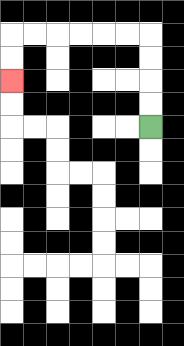{'start': '[6, 5]', 'end': '[0, 3]', 'path_directions': 'U,U,U,U,L,L,L,L,L,L,D,D', 'path_coordinates': '[[6, 5], [6, 4], [6, 3], [6, 2], [6, 1], [5, 1], [4, 1], [3, 1], [2, 1], [1, 1], [0, 1], [0, 2], [0, 3]]'}